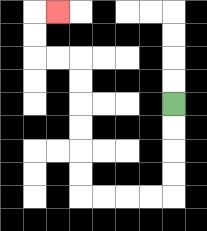{'start': '[7, 4]', 'end': '[2, 0]', 'path_directions': 'D,D,D,D,L,L,L,L,U,U,U,U,U,U,L,L,U,U,R', 'path_coordinates': '[[7, 4], [7, 5], [7, 6], [7, 7], [7, 8], [6, 8], [5, 8], [4, 8], [3, 8], [3, 7], [3, 6], [3, 5], [3, 4], [3, 3], [3, 2], [2, 2], [1, 2], [1, 1], [1, 0], [2, 0]]'}